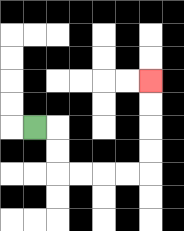{'start': '[1, 5]', 'end': '[6, 3]', 'path_directions': 'R,D,D,R,R,R,R,U,U,U,U', 'path_coordinates': '[[1, 5], [2, 5], [2, 6], [2, 7], [3, 7], [4, 7], [5, 7], [6, 7], [6, 6], [6, 5], [6, 4], [6, 3]]'}